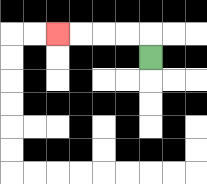{'start': '[6, 2]', 'end': '[2, 1]', 'path_directions': 'U,L,L,L,L', 'path_coordinates': '[[6, 2], [6, 1], [5, 1], [4, 1], [3, 1], [2, 1]]'}